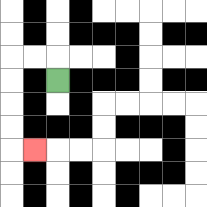{'start': '[2, 3]', 'end': '[1, 6]', 'path_directions': 'U,L,L,D,D,D,D,R', 'path_coordinates': '[[2, 3], [2, 2], [1, 2], [0, 2], [0, 3], [0, 4], [0, 5], [0, 6], [1, 6]]'}